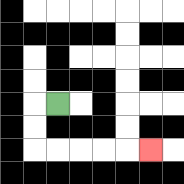{'start': '[2, 4]', 'end': '[6, 6]', 'path_directions': 'L,D,D,R,R,R,R,R', 'path_coordinates': '[[2, 4], [1, 4], [1, 5], [1, 6], [2, 6], [3, 6], [4, 6], [5, 6], [6, 6]]'}